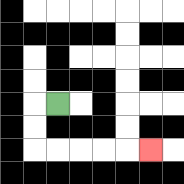{'start': '[2, 4]', 'end': '[6, 6]', 'path_directions': 'L,D,D,R,R,R,R,R', 'path_coordinates': '[[2, 4], [1, 4], [1, 5], [1, 6], [2, 6], [3, 6], [4, 6], [5, 6], [6, 6]]'}